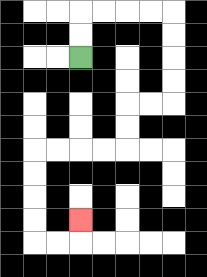{'start': '[3, 2]', 'end': '[3, 9]', 'path_directions': 'U,U,R,R,R,R,D,D,D,D,L,L,D,D,L,L,L,L,D,D,D,D,R,R,U', 'path_coordinates': '[[3, 2], [3, 1], [3, 0], [4, 0], [5, 0], [6, 0], [7, 0], [7, 1], [7, 2], [7, 3], [7, 4], [6, 4], [5, 4], [5, 5], [5, 6], [4, 6], [3, 6], [2, 6], [1, 6], [1, 7], [1, 8], [1, 9], [1, 10], [2, 10], [3, 10], [3, 9]]'}